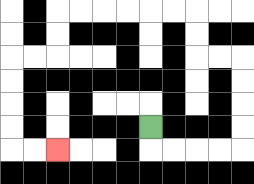{'start': '[6, 5]', 'end': '[2, 6]', 'path_directions': 'D,R,R,R,R,U,U,U,U,L,L,U,U,L,L,L,L,L,L,D,D,L,L,D,D,D,D,R,R', 'path_coordinates': '[[6, 5], [6, 6], [7, 6], [8, 6], [9, 6], [10, 6], [10, 5], [10, 4], [10, 3], [10, 2], [9, 2], [8, 2], [8, 1], [8, 0], [7, 0], [6, 0], [5, 0], [4, 0], [3, 0], [2, 0], [2, 1], [2, 2], [1, 2], [0, 2], [0, 3], [0, 4], [0, 5], [0, 6], [1, 6], [2, 6]]'}